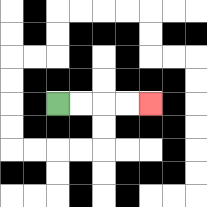{'start': '[2, 4]', 'end': '[6, 4]', 'path_directions': 'R,R,R,R', 'path_coordinates': '[[2, 4], [3, 4], [4, 4], [5, 4], [6, 4]]'}